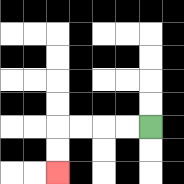{'start': '[6, 5]', 'end': '[2, 7]', 'path_directions': 'L,L,L,L,D,D', 'path_coordinates': '[[6, 5], [5, 5], [4, 5], [3, 5], [2, 5], [2, 6], [2, 7]]'}